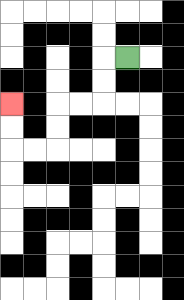{'start': '[5, 2]', 'end': '[0, 4]', 'path_directions': 'L,D,D,L,L,D,D,L,L,U,U', 'path_coordinates': '[[5, 2], [4, 2], [4, 3], [4, 4], [3, 4], [2, 4], [2, 5], [2, 6], [1, 6], [0, 6], [0, 5], [0, 4]]'}